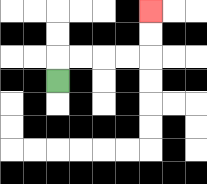{'start': '[2, 3]', 'end': '[6, 0]', 'path_directions': 'U,R,R,R,R,U,U', 'path_coordinates': '[[2, 3], [2, 2], [3, 2], [4, 2], [5, 2], [6, 2], [6, 1], [6, 0]]'}